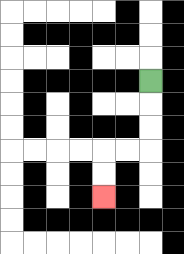{'start': '[6, 3]', 'end': '[4, 8]', 'path_directions': 'D,D,D,L,L,D,D', 'path_coordinates': '[[6, 3], [6, 4], [6, 5], [6, 6], [5, 6], [4, 6], [4, 7], [4, 8]]'}